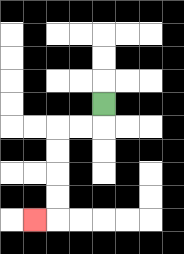{'start': '[4, 4]', 'end': '[1, 9]', 'path_directions': 'D,L,L,D,D,D,D,L', 'path_coordinates': '[[4, 4], [4, 5], [3, 5], [2, 5], [2, 6], [2, 7], [2, 8], [2, 9], [1, 9]]'}